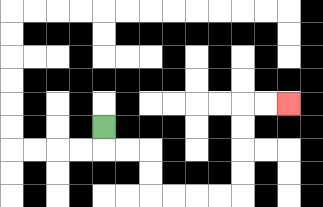{'start': '[4, 5]', 'end': '[12, 4]', 'path_directions': 'D,R,R,D,D,R,R,R,R,U,U,U,U,R,R', 'path_coordinates': '[[4, 5], [4, 6], [5, 6], [6, 6], [6, 7], [6, 8], [7, 8], [8, 8], [9, 8], [10, 8], [10, 7], [10, 6], [10, 5], [10, 4], [11, 4], [12, 4]]'}